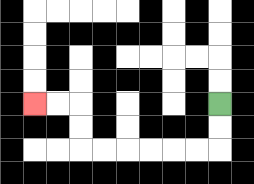{'start': '[9, 4]', 'end': '[1, 4]', 'path_directions': 'D,D,L,L,L,L,L,L,U,U,L,L', 'path_coordinates': '[[9, 4], [9, 5], [9, 6], [8, 6], [7, 6], [6, 6], [5, 6], [4, 6], [3, 6], [3, 5], [3, 4], [2, 4], [1, 4]]'}